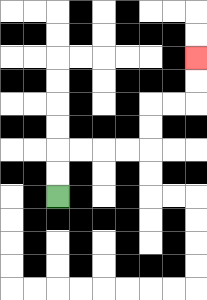{'start': '[2, 8]', 'end': '[8, 2]', 'path_directions': 'U,U,R,R,R,R,U,U,R,R,U,U', 'path_coordinates': '[[2, 8], [2, 7], [2, 6], [3, 6], [4, 6], [5, 6], [6, 6], [6, 5], [6, 4], [7, 4], [8, 4], [8, 3], [8, 2]]'}